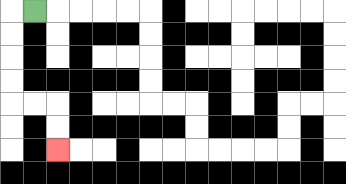{'start': '[1, 0]', 'end': '[2, 6]', 'path_directions': 'L,D,D,D,D,R,R,D,D', 'path_coordinates': '[[1, 0], [0, 0], [0, 1], [0, 2], [0, 3], [0, 4], [1, 4], [2, 4], [2, 5], [2, 6]]'}